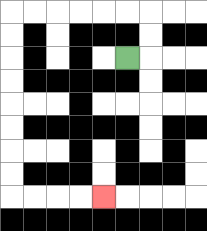{'start': '[5, 2]', 'end': '[4, 8]', 'path_directions': 'R,U,U,L,L,L,L,L,L,D,D,D,D,D,D,D,D,R,R,R,R', 'path_coordinates': '[[5, 2], [6, 2], [6, 1], [6, 0], [5, 0], [4, 0], [3, 0], [2, 0], [1, 0], [0, 0], [0, 1], [0, 2], [0, 3], [0, 4], [0, 5], [0, 6], [0, 7], [0, 8], [1, 8], [2, 8], [3, 8], [4, 8]]'}